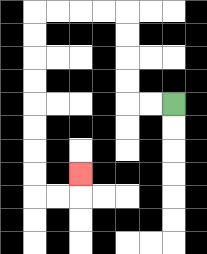{'start': '[7, 4]', 'end': '[3, 7]', 'path_directions': 'L,L,U,U,U,U,L,L,L,L,D,D,D,D,D,D,D,D,R,R,U', 'path_coordinates': '[[7, 4], [6, 4], [5, 4], [5, 3], [5, 2], [5, 1], [5, 0], [4, 0], [3, 0], [2, 0], [1, 0], [1, 1], [1, 2], [1, 3], [1, 4], [1, 5], [1, 6], [1, 7], [1, 8], [2, 8], [3, 8], [3, 7]]'}